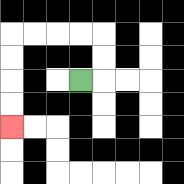{'start': '[3, 3]', 'end': '[0, 5]', 'path_directions': 'R,U,U,L,L,L,L,D,D,D,D', 'path_coordinates': '[[3, 3], [4, 3], [4, 2], [4, 1], [3, 1], [2, 1], [1, 1], [0, 1], [0, 2], [0, 3], [0, 4], [0, 5]]'}